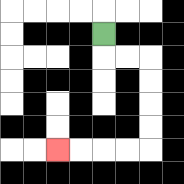{'start': '[4, 1]', 'end': '[2, 6]', 'path_directions': 'D,R,R,D,D,D,D,L,L,L,L', 'path_coordinates': '[[4, 1], [4, 2], [5, 2], [6, 2], [6, 3], [6, 4], [6, 5], [6, 6], [5, 6], [4, 6], [3, 6], [2, 6]]'}